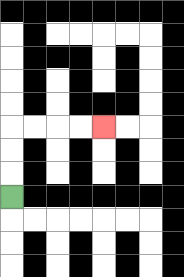{'start': '[0, 8]', 'end': '[4, 5]', 'path_directions': 'U,U,U,R,R,R,R', 'path_coordinates': '[[0, 8], [0, 7], [0, 6], [0, 5], [1, 5], [2, 5], [3, 5], [4, 5]]'}